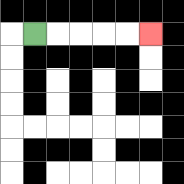{'start': '[1, 1]', 'end': '[6, 1]', 'path_directions': 'R,R,R,R,R', 'path_coordinates': '[[1, 1], [2, 1], [3, 1], [4, 1], [5, 1], [6, 1]]'}